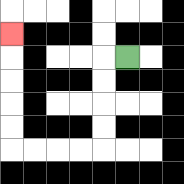{'start': '[5, 2]', 'end': '[0, 1]', 'path_directions': 'L,D,D,D,D,L,L,L,L,U,U,U,U,U', 'path_coordinates': '[[5, 2], [4, 2], [4, 3], [4, 4], [4, 5], [4, 6], [3, 6], [2, 6], [1, 6], [0, 6], [0, 5], [0, 4], [0, 3], [0, 2], [0, 1]]'}